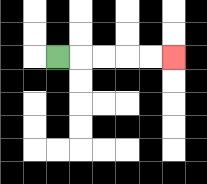{'start': '[2, 2]', 'end': '[7, 2]', 'path_directions': 'R,R,R,R,R', 'path_coordinates': '[[2, 2], [3, 2], [4, 2], [5, 2], [6, 2], [7, 2]]'}